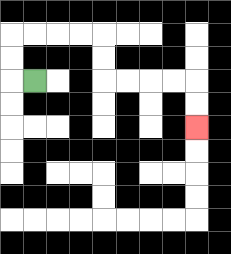{'start': '[1, 3]', 'end': '[8, 5]', 'path_directions': 'L,U,U,R,R,R,R,D,D,R,R,R,R,D,D', 'path_coordinates': '[[1, 3], [0, 3], [0, 2], [0, 1], [1, 1], [2, 1], [3, 1], [4, 1], [4, 2], [4, 3], [5, 3], [6, 3], [7, 3], [8, 3], [8, 4], [8, 5]]'}